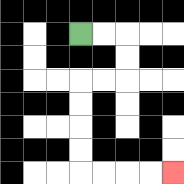{'start': '[3, 1]', 'end': '[7, 7]', 'path_directions': 'R,R,D,D,L,L,D,D,D,D,R,R,R,R', 'path_coordinates': '[[3, 1], [4, 1], [5, 1], [5, 2], [5, 3], [4, 3], [3, 3], [3, 4], [3, 5], [3, 6], [3, 7], [4, 7], [5, 7], [6, 7], [7, 7]]'}